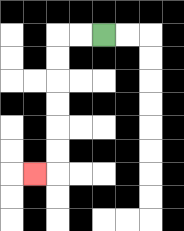{'start': '[4, 1]', 'end': '[1, 7]', 'path_directions': 'L,L,D,D,D,D,D,D,L', 'path_coordinates': '[[4, 1], [3, 1], [2, 1], [2, 2], [2, 3], [2, 4], [2, 5], [2, 6], [2, 7], [1, 7]]'}